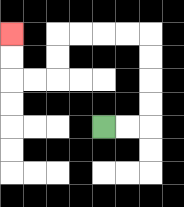{'start': '[4, 5]', 'end': '[0, 1]', 'path_directions': 'R,R,U,U,U,U,L,L,L,L,D,D,L,L,U,U', 'path_coordinates': '[[4, 5], [5, 5], [6, 5], [6, 4], [6, 3], [6, 2], [6, 1], [5, 1], [4, 1], [3, 1], [2, 1], [2, 2], [2, 3], [1, 3], [0, 3], [0, 2], [0, 1]]'}